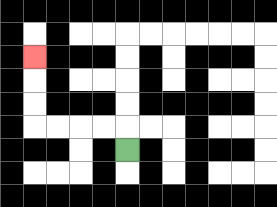{'start': '[5, 6]', 'end': '[1, 2]', 'path_directions': 'U,L,L,L,L,U,U,U', 'path_coordinates': '[[5, 6], [5, 5], [4, 5], [3, 5], [2, 5], [1, 5], [1, 4], [1, 3], [1, 2]]'}